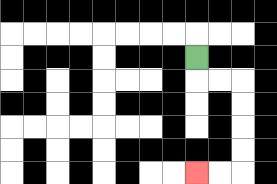{'start': '[8, 2]', 'end': '[8, 7]', 'path_directions': 'D,R,R,D,D,D,D,L,L', 'path_coordinates': '[[8, 2], [8, 3], [9, 3], [10, 3], [10, 4], [10, 5], [10, 6], [10, 7], [9, 7], [8, 7]]'}